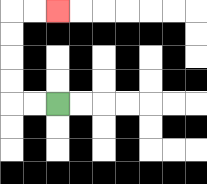{'start': '[2, 4]', 'end': '[2, 0]', 'path_directions': 'L,L,U,U,U,U,R,R', 'path_coordinates': '[[2, 4], [1, 4], [0, 4], [0, 3], [0, 2], [0, 1], [0, 0], [1, 0], [2, 0]]'}